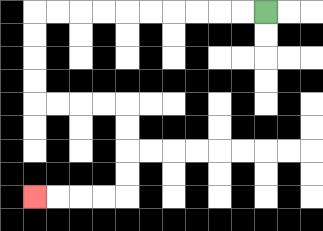{'start': '[11, 0]', 'end': '[1, 8]', 'path_directions': 'L,L,L,L,L,L,L,L,L,L,D,D,D,D,R,R,R,R,D,D,D,D,L,L,L,L', 'path_coordinates': '[[11, 0], [10, 0], [9, 0], [8, 0], [7, 0], [6, 0], [5, 0], [4, 0], [3, 0], [2, 0], [1, 0], [1, 1], [1, 2], [1, 3], [1, 4], [2, 4], [3, 4], [4, 4], [5, 4], [5, 5], [5, 6], [5, 7], [5, 8], [4, 8], [3, 8], [2, 8], [1, 8]]'}